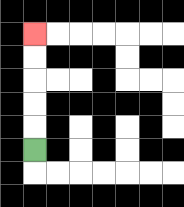{'start': '[1, 6]', 'end': '[1, 1]', 'path_directions': 'U,U,U,U,U', 'path_coordinates': '[[1, 6], [1, 5], [1, 4], [1, 3], [1, 2], [1, 1]]'}